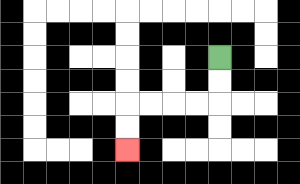{'start': '[9, 2]', 'end': '[5, 6]', 'path_directions': 'D,D,L,L,L,L,D,D', 'path_coordinates': '[[9, 2], [9, 3], [9, 4], [8, 4], [7, 4], [6, 4], [5, 4], [5, 5], [5, 6]]'}